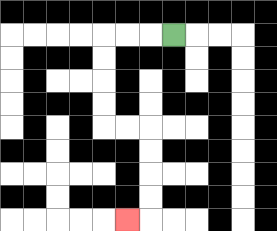{'start': '[7, 1]', 'end': '[5, 9]', 'path_directions': 'L,L,L,D,D,D,D,R,R,D,D,D,D,L', 'path_coordinates': '[[7, 1], [6, 1], [5, 1], [4, 1], [4, 2], [4, 3], [4, 4], [4, 5], [5, 5], [6, 5], [6, 6], [6, 7], [6, 8], [6, 9], [5, 9]]'}